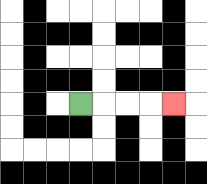{'start': '[3, 4]', 'end': '[7, 4]', 'path_directions': 'R,R,R,R', 'path_coordinates': '[[3, 4], [4, 4], [5, 4], [6, 4], [7, 4]]'}